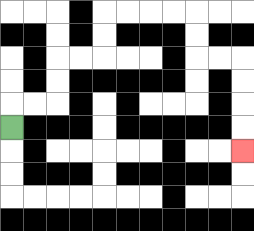{'start': '[0, 5]', 'end': '[10, 6]', 'path_directions': 'U,R,R,U,U,R,R,U,U,R,R,R,R,D,D,R,R,D,D,D,D', 'path_coordinates': '[[0, 5], [0, 4], [1, 4], [2, 4], [2, 3], [2, 2], [3, 2], [4, 2], [4, 1], [4, 0], [5, 0], [6, 0], [7, 0], [8, 0], [8, 1], [8, 2], [9, 2], [10, 2], [10, 3], [10, 4], [10, 5], [10, 6]]'}